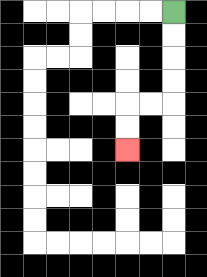{'start': '[7, 0]', 'end': '[5, 6]', 'path_directions': 'D,D,D,D,L,L,D,D', 'path_coordinates': '[[7, 0], [7, 1], [7, 2], [7, 3], [7, 4], [6, 4], [5, 4], [5, 5], [5, 6]]'}